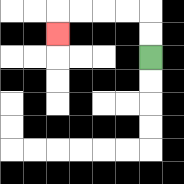{'start': '[6, 2]', 'end': '[2, 1]', 'path_directions': 'U,U,L,L,L,L,D', 'path_coordinates': '[[6, 2], [6, 1], [6, 0], [5, 0], [4, 0], [3, 0], [2, 0], [2, 1]]'}